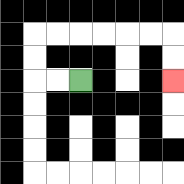{'start': '[3, 3]', 'end': '[7, 3]', 'path_directions': 'L,L,U,U,R,R,R,R,R,R,D,D', 'path_coordinates': '[[3, 3], [2, 3], [1, 3], [1, 2], [1, 1], [2, 1], [3, 1], [4, 1], [5, 1], [6, 1], [7, 1], [7, 2], [7, 3]]'}